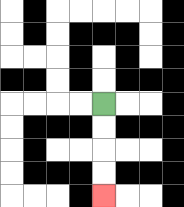{'start': '[4, 4]', 'end': '[4, 8]', 'path_directions': 'D,D,D,D', 'path_coordinates': '[[4, 4], [4, 5], [4, 6], [4, 7], [4, 8]]'}